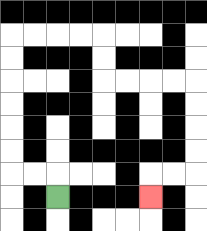{'start': '[2, 8]', 'end': '[6, 8]', 'path_directions': 'U,L,L,U,U,U,U,U,U,R,R,R,R,D,D,R,R,R,R,D,D,D,D,L,L,D', 'path_coordinates': '[[2, 8], [2, 7], [1, 7], [0, 7], [0, 6], [0, 5], [0, 4], [0, 3], [0, 2], [0, 1], [1, 1], [2, 1], [3, 1], [4, 1], [4, 2], [4, 3], [5, 3], [6, 3], [7, 3], [8, 3], [8, 4], [8, 5], [8, 6], [8, 7], [7, 7], [6, 7], [6, 8]]'}